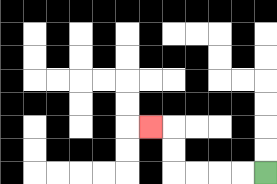{'start': '[11, 7]', 'end': '[6, 5]', 'path_directions': 'L,L,L,L,U,U,L', 'path_coordinates': '[[11, 7], [10, 7], [9, 7], [8, 7], [7, 7], [7, 6], [7, 5], [6, 5]]'}